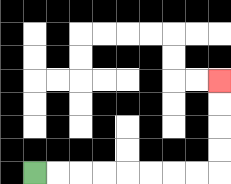{'start': '[1, 7]', 'end': '[9, 3]', 'path_directions': 'R,R,R,R,R,R,R,R,U,U,U,U', 'path_coordinates': '[[1, 7], [2, 7], [3, 7], [4, 7], [5, 7], [6, 7], [7, 7], [8, 7], [9, 7], [9, 6], [9, 5], [9, 4], [9, 3]]'}